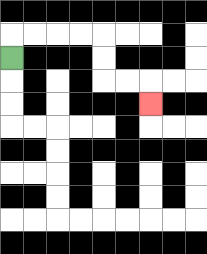{'start': '[0, 2]', 'end': '[6, 4]', 'path_directions': 'U,R,R,R,R,D,D,R,R,D', 'path_coordinates': '[[0, 2], [0, 1], [1, 1], [2, 1], [3, 1], [4, 1], [4, 2], [4, 3], [5, 3], [6, 3], [6, 4]]'}